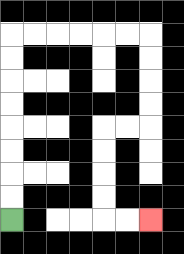{'start': '[0, 9]', 'end': '[6, 9]', 'path_directions': 'U,U,U,U,U,U,U,U,R,R,R,R,R,R,D,D,D,D,L,L,D,D,D,D,R,R', 'path_coordinates': '[[0, 9], [0, 8], [0, 7], [0, 6], [0, 5], [0, 4], [0, 3], [0, 2], [0, 1], [1, 1], [2, 1], [3, 1], [4, 1], [5, 1], [6, 1], [6, 2], [6, 3], [6, 4], [6, 5], [5, 5], [4, 5], [4, 6], [4, 7], [4, 8], [4, 9], [5, 9], [6, 9]]'}